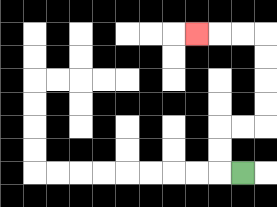{'start': '[10, 7]', 'end': '[8, 1]', 'path_directions': 'L,U,U,R,R,U,U,U,U,L,L,L', 'path_coordinates': '[[10, 7], [9, 7], [9, 6], [9, 5], [10, 5], [11, 5], [11, 4], [11, 3], [11, 2], [11, 1], [10, 1], [9, 1], [8, 1]]'}